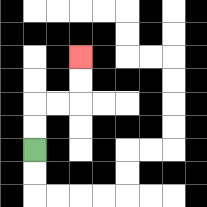{'start': '[1, 6]', 'end': '[3, 2]', 'path_directions': 'U,U,R,R,U,U', 'path_coordinates': '[[1, 6], [1, 5], [1, 4], [2, 4], [3, 4], [3, 3], [3, 2]]'}